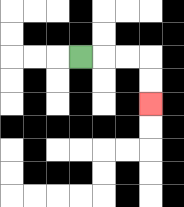{'start': '[3, 2]', 'end': '[6, 4]', 'path_directions': 'R,R,R,D,D', 'path_coordinates': '[[3, 2], [4, 2], [5, 2], [6, 2], [6, 3], [6, 4]]'}